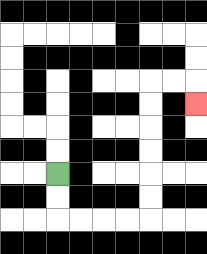{'start': '[2, 7]', 'end': '[8, 4]', 'path_directions': 'D,D,R,R,R,R,U,U,U,U,U,U,R,R,D', 'path_coordinates': '[[2, 7], [2, 8], [2, 9], [3, 9], [4, 9], [5, 9], [6, 9], [6, 8], [6, 7], [6, 6], [6, 5], [6, 4], [6, 3], [7, 3], [8, 3], [8, 4]]'}